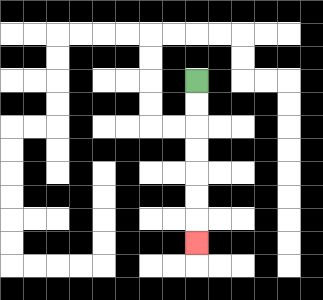{'start': '[8, 3]', 'end': '[8, 10]', 'path_directions': 'D,D,D,D,D,D,D', 'path_coordinates': '[[8, 3], [8, 4], [8, 5], [8, 6], [8, 7], [8, 8], [8, 9], [8, 10]]'}